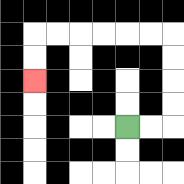{'start': '[5, 5]', 'end': '[1, 3]', 'path_directions': 'R,R,U,U,U,U,L,L,L,L,L,L,D,D', 'path_coordinates': '[[5, 5], [6, 5], [7, 5], [7, 4], [7, 3], [7, 2], [7, 1], [6, 1], [5, 1], [4, 1], [3, 1], [2, 1], [1, 1], [1, 2], [1, 3]]'}